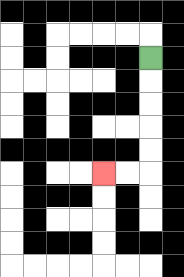{'start': '[6, 2]', 'end': '[4, 7]', 'path_directions': 'D,D,D,D,D,L,L', 'path_coordinates': '[[6, 2], [6, 3], [6, 4], [6, 5], [6, 6], [6, 7], [5, 7], [4, 7]]'}